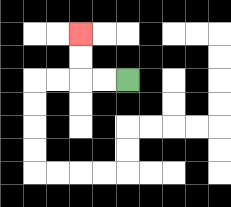{'start': '[5, 3]', 'end': '[3, 1]', 'path_directions': 'L,L,U,U', 'path_coordinates': '[[5, 3], [4, 3], [3, 3], [3, 2], [3, 1]]'}